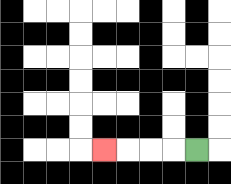{'start': '[8, 6]', 'end': '[4, 6]', 'path_directions': 'L,L,L,L', 'path_coordinates': '[[8, 6], [7, 6], [6, 6], [5, 6], [4, 6]]'}